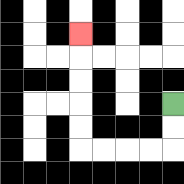{'start': '[7, 4]', 'end': '[3, 1]', 'path_directions': 'D,D,L,L,L,L,U,U,U,U,U', 'path_coordinates': '[[7, 4], [7, 5], [7, 6], [6, 6], [5, 6], [4, 6], [3, 6], [3, 5], [3, 4], [3, 3], [3, 2], [3, 1]]'}